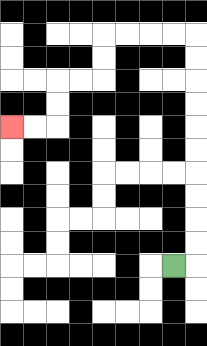{'start': '[7, 11]', 'end': '[0, 5]', 'path_directions': 'R,U,U,U,U,U,U,U,U,U,U,L,L,L,L,D,D,L,L,D,D,L,L', 'path_coordinates': '[[7, 11], [8, 11], [8, 10], [8, 9], [8, 8], [8, 7], [8, 6], [8, 5], [8, 4], [8, 3], [8, 2], [8, 1], [7, 1], [6, 1], [5, 1], [4, 1], [4, 2], [4, 3], [3, 3], [2, 3], [2, 4], [2, 5], [1, 5], [0, 5]]'}